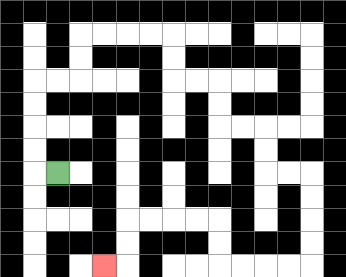{'start': '[2, 7]', 'end': '[4, 11]', 'path_directions': 'L,U,U,U,U,R,R,U,U,R,R,R,R,D,D,R,R,D,D,R,R,D,D,R,R,D,D,D,D,L,L,L,L,U,U,L,L,L,L,D,D,L', 'path_coordinates': '[[2, 7], [1, 7], [1, 6], [1, 5], [1, 4], [1, 3], [2, 3], [3, 3], [3, 2], [3, 1], [4, 1], [5, 1], [6, 1], [7, 1], [7, 2], [7, 3], [8, 3], [9, 3], [9, 4], [9, 5], [10, 5], [11, 5], [11, 6], [11, 7], [12, 7], [13, 7], [13, 8], [13, 9], [13, 10], [13, 11], [12, 11], [11, 11], [10, 11], [9, 11], [9, 10], [9, 9], [8, 9], [7, 9], [6, 9], [5, 9], [5, 10], [5, 11], [4, 11]]'}